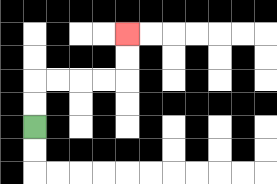{'start': '[1, 5]', 'end': '[5, 1]', 'path_directions': 'U,U,R,R,R,R,U,U', 'path_coordinates': '[[1, 5], [1, 4], [1, 3], [2, 3], [3, 3], [4, 3], [5, 3], [5, 2], [5, 1]]'}